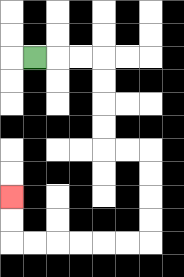{'start': '[1, 2]', 'end': '[0, 8]', 'path_directions': 'R,R,R,D,D,D,D,R,R,D,D,D,D,L,L,L,L,L,L,U,U', 'path_coordinates': '[[1, 2], [2, 2], [3, 2], [4, 2], [4, 3], [4, 4], [4, 5], [4, 6], [5, 6], [6, 6], [6, 7], [6, 8], [6, 9], [6, 10], [5, 10], [4, 10], [3, 10], [2, 10], [1, 10], [0, 10], [0, 9], [0, 8]]'}